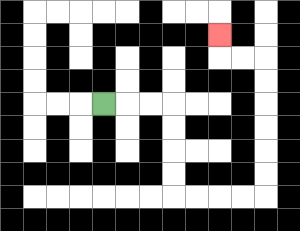{'start': '[4, 4]', 'end': '[9, 1]', 'path_directions': 'R,R,R,D,D,D,D,R,R,R,R,U,U,U,U,U,U,L,L,U', 'path_coordinates': '[[4, 4], [5, 4], [6, 4], [7, 4], [7, 5], [7, 6], [7, 7], [7, 8], [8, 8], [9, 8], [10, 8], [11, 8], [11, 7], [11, 6], [11, 5], [11, 4], [11, 3], [11, 2], [10, 2], [9, 2], [9, 1]]'}